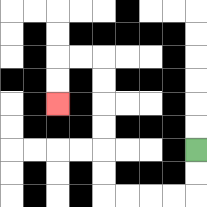{'start': '[8, 6]', 'end': '[2, 4]', 'path_directions': 'D,D,L,L,L,L,U,U,U,U,U,U,L,L,D,D', 'path_coordinates': '[[8, 6], [8, 7], [8, 8], [7, 8], [6, 8], [5, 8], [4, 8], [4, 7], [4, 6], [4, 5], [4, 4], [4, 3], [4, 2], [3, 2], [2, 2], [2, 3], [2, 4]]'}